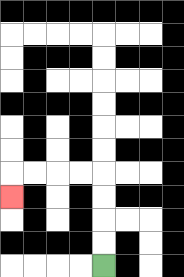{'start': '[4, 11]', 'end': '[0, 8]', 'path_directions': 'U,U,U,U,L,L,L,L,D', 'path_coordinates': '[[4, 11], [4, 10], [4, 9], [4, 8], [4, 7], [3, 7], [2, 7], [1, 7], [0, 7], [0, 8]]'}